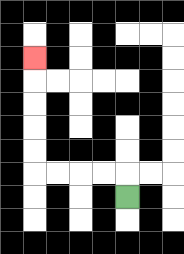{'start': '[5, 8]', 'end': '[1, 2]', 'path_directions': 'U,L,L,L,L,U,U,U,U,U', 'path_coordinates': '[[5, 8], [5, 7], [4, 7], [3, 7], [2, 7], [1, 7], [1, 6], [1, 5], [1, 4], [1, 3], [1, 2]]'}